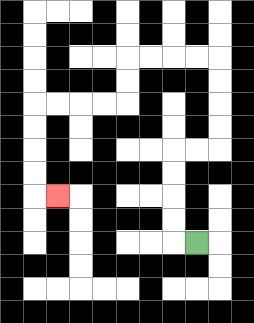{'start': '[8, 10]', 'end': '[2, 8]', 'path_directions': 'L,U,U,U,U,R,R,U,U,U,U,L,L,L,L,D,D,L,L,L,L,D,D,D,D,R', 'path_coordinates': '[[8, 10], [7, 10], [7, 9], [7, 8], [7, 7], [7, 6], [8, 6], [9, 6], [9, 5], [9, 4], [9, 3], [9, 2], [8, 2], [7, 2], [6, 2], [5, 2], [5, 3], [5, 4], [4, 4], [3, 4], [2, 4], [1, 4], [1, 5], [1, 6], [1, 7], [1, 8], [2, 8]]'}